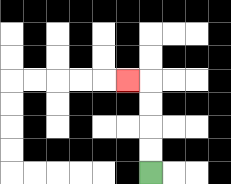{'start': '[6, 7]', 'end': '[5, 3]', 'path_directions': 'U,U,U,U,L', 'path_coordinates': '[[6, 7], [6, 6], [6, 5], [6, 4], [6, 3], [5, 3]]'}